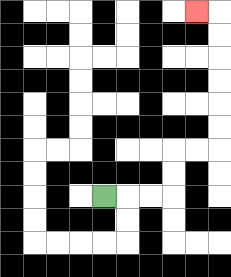{'start': '[4, 8]', 'end': '[8, 0]', 'path_directions': 'R,R,R,U,U,R,R,U,U,U,U,U,U,L', 'path_coordinates': '[[4, 8], [5, 8], [6, 8], [7, 8], [7, 7], [7, 6], [8, 6], [9, 6], [9, 5], [9, 4], [9, 3], [9, 2], [9, 1], [9, 0], [8, 0]]'}